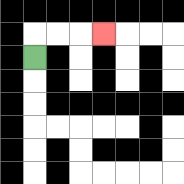{'start': '[1, 2]', 'end': '[4, 1]', 'path_directions': 'U,R,R,R', 'path_coordinates': '[[1, 2], [1, 1], [2, 1], [3, 1], [4, 1]]'}